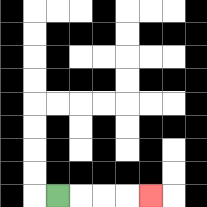{'start': '[2, 8]', 'end': '[6, 8]', 'path_directions': 'R,R,R,R', 'path_coordinates': '[[2, 8], [3, 8], [4, 8], [5, 8], [6, 8]]'}